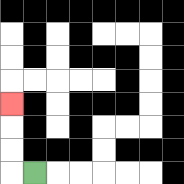{'start': '[1, 7]', 'end': '[0, 4]', 'path_directions': 'L,U,U,U', 'path_coordinates': '[[1, 7], [0, 7], [0, 6], [0, 5], [0, 4]]'}